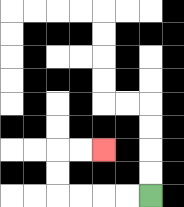{'start': '[6, 8]', 'end': '[4, 6]', 'path_directions': 'L,L,L,L,U,U,R,R', 'path_coordinates': '[[6, 8], [5, 8], [4, 8], [3, 8], [2, 8], [2, 7], [2, 6], [3, 6], [4, 6]]'}